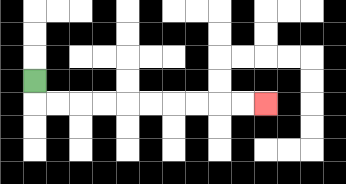{'start': '[1, 3]', 'end': '[11, 4]', 'path_directions': 'D,R,R,R,R,R,R,R,R,R,R', 'path_coordinates': '[[1, 3], [1, 4], [2, 4], [3, 4], [4, 4], [5, 4], [6, 4], [7, 4], [8, 4], [9, 4], [10, 4], [11, 4]]'}